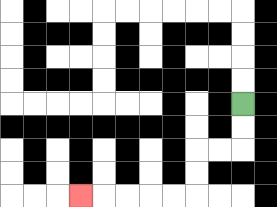{'start': '[10, 4]', 'end': '[3, 8]', 'path_directions': 'D,D,L,L,D,D,L,L,L,L,L', 'path_coordinates': '[[10, 4], [10, 5], [10, 6], [9, 6], [8, 6], [8, 7], [8, 8], [7, 8], [6, 8], [5, 8], [4, 8], [3, 8]]'}